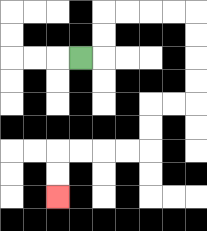{'start': '[3, 2]', 'end': '[2, 8]', 'path_directions': 'R,U,U,R,R,R,R,D,D,D,D,L,L,D,D,L,L,L,L,D,D', 'path_coordinates': '[[3, 2], [4, 2], [4, 1], [4, 0], [5, 0], [6, 0], [7, 0], [8, 0], [8, 1], [8, 2], [8, 3], [8, 4], [7, 4], [6, 4], [6, 5], [6, 6], [5, 6], [4, 6], [3, 6], [2, 6], [2, 7], [2, 8]]'}